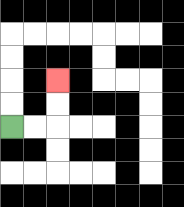{'start': '[0, 5]', 'end': '[2, 3]', 'path_directions': 'R,R,U,U', 'path_coordinates': '[[0, 5], [1, 5], [2, 5], [2, 4], [2, 3]]'}